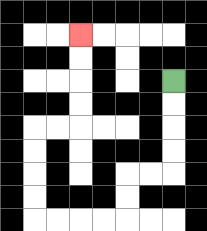{'start': '[7, 3]', 'end': '[3, 1]', 'path_directions': 'D,D,D,D,L,L,D,D,L,L,L,L,U,U,U,U,R,R,U,U,U,U', 'path_coordinates': '[[7, 3], [7, 4], [7, 5], [7, 6], [7, 7], [6, 7], [5, 7], [5, 8], [5, 9], [4, 9], [3, 9], [2, 9], [1, 9], [1, 8], [1, 7], [1, 6], [1, 5], [2, 5], [3, 5], [3, 4], [3, 3], [3, 2], [3, 1]]'}